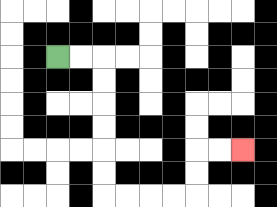{'start': '[2, 2]', 'end': '[10, 6]', 'path_directions': 'R,R,D,D,D,D,D,D,R,R,R,R,U,U,R,R', 'path_coordinates': '[[2, 2], [3, 2], [4, 2], [4, 3], [4, 4], [4, 5], [4, 6], [4, 7], [4, 8], [5, 8], [6, 8], [7, 8], [8, 8], [8, 7], [8, 6], [9, 6], [10, 6]]'}